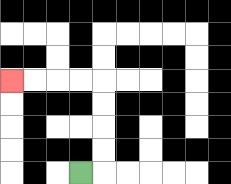{'start': '[3, 7]', 'end': '[0, 3]', 'path_directions': 'R,U,U,U,U,L,L,L,L', 'path_coordinates': '[[3, 7], [4, 7], [4, 6], [4, 5], [4, 4], [4, 3], [3, 3], [2, 3], [1, 3], [0, 3]]'}